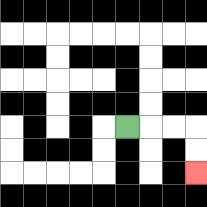{'start': '[5, 5]', 'end': '[8, 7]', 'path_directions': 'R,R,R,D,D', 'path_coordinates': '[[5, 5], [6, 5], [7, 5], [8, 5], [8, 6], [8, 7]]'}